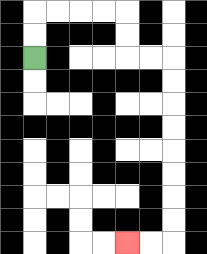{'start': '[1, 2]', 'end': '[5, 10]', 'path_directions': 'U,U,R,R,R,R,D,D,R,R,D,D,D,D,D,D,D,D,L,L', 'path_coordinates': '[[1, 2], [1, 1], [1, 0], [2, 0], [3, 0], [4, 0], [5, 0], [5, 1], [5, 2], [6, 2], [7, 2], [7, 3], [7, 4], [7, 5], [7, 6], [7, 7], [7, 8], [7, 9], [7, 10], [6, 10], [5, 10]]'}